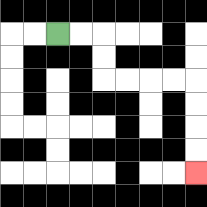{'start': '[2, 1]', 'end': '[8, 7]', 'path_directions': 'R,R,D,D,R,R,R,R,D,D,D,D', 'path_coordinates': '[[2, 1], [3, 1], [4, 1], [4, 2], [4, 3], [5, 3], [6, 3], [7, 3], [8, 3], [8, 4], [8, 5], [8, 6], [8, 7]]'}